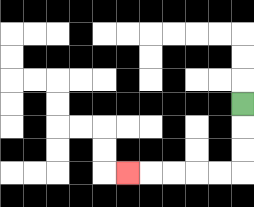{'start': '[10, 4]', 'end': '[5, 7]', 'path_directions': 'D,D,D,L,L,L,L,L', 'path_coordinates': '[[10, 4], [10, 5], [10, 6], [10, 7], [9, 7], [8, 7], [7, 7], [6, 7], [5, 7]]'}